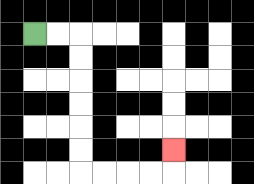{'start': '[1, 1]', 'end': '[7, 6]', 'path_directions': 'R,R,D,D,D,D,D,D,R,R,R,R,U', 'path_coordinates': '[[1, 1], [2, 1], [3, 1], [3, 2], [3, 3], [3, 4], [3, 5], [3, 6], [3, 7], [4, 7], [5, 7], [6, 7], [7, 7], [7, 6]]'}